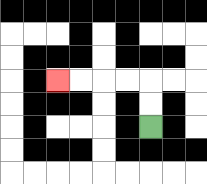{'start': '[6, 5]', 'end': '[2, 3]', 'path_directions': 'U,U,L,L,L,L', 'path_coordinates': '[[6, 5], [6, 4], [6, 3], [5, 3], [4, 3], [3, 3], [2, 3]]'}